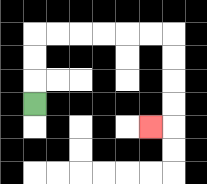{'start': '[1, 4]', 'end': '[6, 5]', 'path_directions': 'U,U,U,R,R,R,R,R,R,D,D,D,D,L', 'path_coordinates': '[[1, 4], [1, 3], [1, 2], [1, 1], [2, 1], [3, 1], [4, 1], [5, 1], [6, 1], [7, 1], [7, 2], [7, 3], [7, 4], [7, 5], [6, 5]]'}